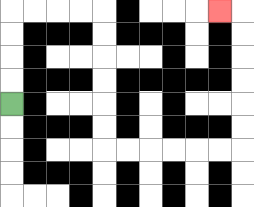{'start': '[0, 4]', 'end': '[9, 0]', 'path_directions': 'U,U,U,U,R,R,R,R,D,D,D,D,D,D,R,R,R,R,R,R,U,U,U,U,U,U,L', 'path_coordinates': '[[0, 4], [0, 3], [0, 2], [0, 1], [0, 0], [1, 0], [2, 0], [3, 0], [4, 0], [4, 1], [4, 2], [4, 3], [4, 4], [4, 5], [4, 6], [5, 6], [6, 6], [7, 6], [8, 6], [9, 6], [10, 6], [10, 5], [10, 4], [10, 3], [10, 2], [10, 1], [10, 0], [9, 0]]'}